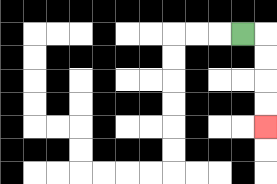{'start': '[10, 1]', 'end': '[11, 5]', 'path_directions': 'R,D,D,D,D', 'path_coordinates': '[[10, 1], [11, 1], [11, 2], [11, 3], [11, 4], [11, 5]]'}